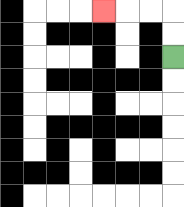{'start': '[7, 2]', 'end': '[4, 0]', 'path_directions': 'U,U,L,L,L', 'path_coordinates': '[[7, 2], [7, 1], [7, 0], [6, 0], [5, 0], [4, 0]]'}